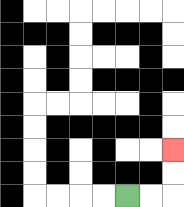{'start': '[5, 8]', 'end': '[7, 6]', 'path_directions': 'R,R,U,U', 'path_coordinates': '[[5, 8], [6, 8], [7, 8], [7, 7], [7, 6]]'}